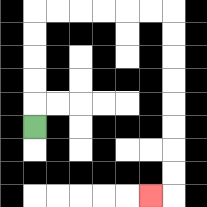{'start': '[1, 5]', 'end': '[6, 8]', 'path_directions': 'U,U,U,U,U,R,R,R,R,R,R,D,D,D,D,D,D,D,D,L', 'path_coordinates': '[[1, 5], [1, 4], [1, 3], [1, 2], [1, 1], [1, 0], [2, 0], [3, 0], [4, 0], [5, 0], [6, 0], [7, 0], [7, 1], [7, 2], [7, 3], [7, 4], [7, 5], [7, 6], [7, 7], [7, 8], [6, 8]]'}